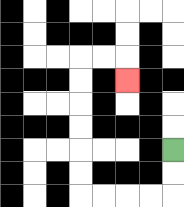{'start': '[7, 6]', 'end': '[5, 3]', 'path_directions': 'D,D,L,L,L,L,U,U,U,U,U,U,R,R,D', 'path_coordinates': '[[7, 6], [7, 7], [7, 8], [6, 8], [5, 8], [4, 8], [3, 8], [3, 7], [3, 6], [3, 5], [3, 4], [3, 3], [3, 2], [4, 2], [5, 2], [5, 3]]'}